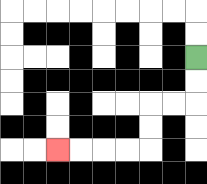{'start': '[8, 2]', 'end': '[2, 6]', 'path_directions': 'D,D,L,L,D,D,L,L,L,L', 'path_coordinates': '[[8, 2], [8, 3], [8, 4], [7, 4], [6, 4], [6, 5], [6, 6], [5, 6], [4, 6], [3, 6], [2, 6]]'}